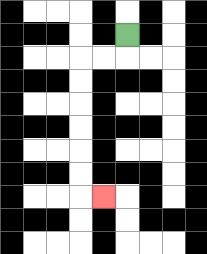{'start': '[5, 1]', 'end': '[4, 8]', 'path_directions': 'D,L,L,D,D,D,D,D,D,R', 'path_coordinates': '[[5, 1], [5, 2], [4, 2], [3, 2], [3, 3], [3, 4], [3, 5], [3, 6], [3, 7], [3, 8], [4, 8]]'}